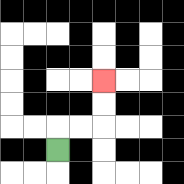{'start': '[2, 6]', 'end': '[4, 3]', 'path_directions': 'U,R,R,U,U', 'path_coordinates': '[[2, 6], [2, 5], [3, 5], [4, 5], [4, 4], [4, 3]]'}